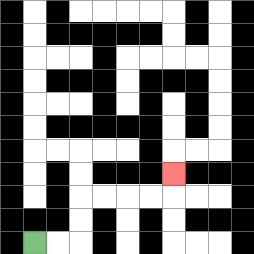{'start': '[1, 10]', 'end': '[7, 7]', 'path_directions': 'R,R,U,U,R,R,R,R,U', 'path_coordinates': '[[1, 10], [2, 10], [3, 10], [3, 9], [3, 8], [4, 8], [5, 8], [6, 8], [7, 8], [7, 7]]'}